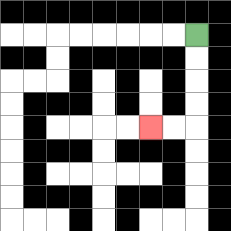{'start': '[8, 1]', 'end': '[6, 5]', 'path_directions': 'D,D,D,D,L,L', 'path_coordinates': '[[8, 1], [8, 2], [8, 3], [8, 4], [8, 5], [7, 5], [6, 5]]'}